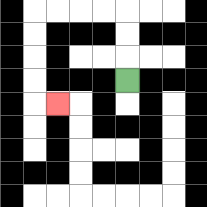{'start': '[5, 3]', 'end': '[2, 4]', 'path_directions': 'U,U,U,L,L,L,L,D,D,D,D,R', 'path_coordinates': '[[5, 3], [5, 2], [5, 1], [5, 0], [4, 0], [3, 0], [2, 0], [1, 0], [1, 1], [1, 2], [1, 3], [1, 4], [2, 4]]'}